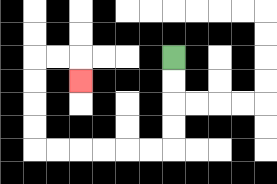{'start': '[7, 2]', 'end': '[3, 3]', 'path_directions': 'D,D,D,D,L,L,L,L,L,L,U,U,U,U,R,R,D', 'path_coordinates': '[[7, 2], [7, 3], [7, 4], [7, 5], [7, 6], [6, 6], [5, 6], [4, 6], [3, 6], [2, 6], [1, 6], [1, 5], [1, 4], [1, 3], [1, 2], [2, 2], [3, 2], [3, 3]]'}